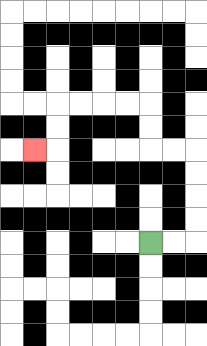{'start': '[6, 10]', 'end': '[1, 6]', 'path_directions': 'R,R,U,U,U,U,L,L,U,U,L,L,L,L,D,D,L', 'path_coordinates': '[[6, 10], [7, 10], [8, 10], [8, 9], [8, 8], [8, 7], [8, 6], [7, 6], [6, 6], [6, 5], [6, 4], [5, 4], [4, 4], [3, 4], [2, 4], [2, 5], [2, 6], [1, 6]]'}